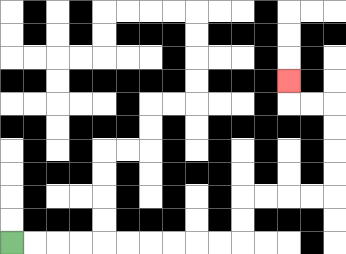{'start': '[0, 10]', 'end': '[12, 3]', 'path_directions': 'R,R,R,R,R,R,R,R,R,R,U,U,R,R,R,R,U,U,U,U,L,L,U', 'path_coordinates': '[[0, 10], [1, 10], [2, 10], [3, 10], [4, 10], [5, 10], [6, 10], [7, 10], [8, 10], [9, 10], [10, 10], [10, 9], [10, 8], [11, 8], [12, 8], [13, 8], [14, 8], [14, 7], [14, 6], [14, 5], [14, 4], [13, 4], [12, 4], [12, 3]]'}